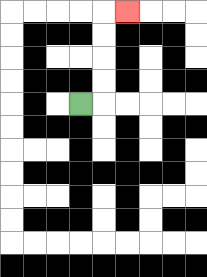{'start': '[3, 4]', 'end': '[5, 0]', 'path_directions': 'R,U,U,U,U,R', 'path_coordinates': '[[3, 4], [4, 4], [4, 3], [4, 2], [4, 1], [4, 0], [5, 0]]'}